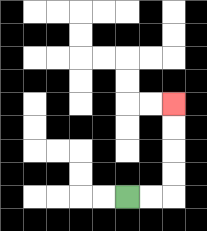{'start': '[5, 8]', 'end': '[7, 4]', 'path_directions': 'R,R,U,U,U,U', 'path_coordinates': '[[5, 8], [6, 8], [7, 8], [7, 7], [7, 6], [7, 5], [7, 4]]'}